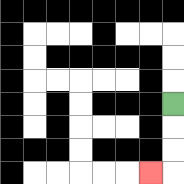{'start': '[7, 4]', 'end': '[6, 7]', 'path_directions': 'D,D,D,L', 'path_coordinates': '[[7, 4], [7, 5], [7, 6], [7, 7], [6, 7]]'}